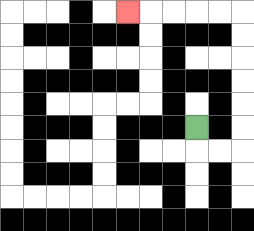{'start': '[8, 5]', 'end': '[5, 0]', 'path_directions': 'D,R,R,U,U,U,U,U,U,L,L,L,L,L', 'path_coordinates': '[[8, 5], [8, 6], [9, 6], [10, 6], [10, 5], [10, 4], [10, 3], [10, 2], [10, 1], [10, 0], [9, 0], [8, 0], [7, 0], [6, 0], [5, 0]]'}